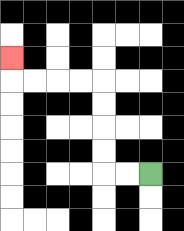{'start': '[6, 7]', 'end': '[0, 2]', 'path_directions': 'L,L,U,U,U,U,L,L,L,L,U', 'path_coordinates': '[[6, 7], [5, 7], [4, 7], [4, 6], [4, 5], [4, 4], [4, 3], [3, 3], [2, 3], [1, 3], [0, 3], [0, 2]]'}